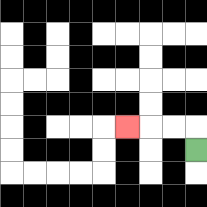{'start': '[8, 6]', 'end': '[5, 5]', 'path_directions': 'U,L,L,L', 'path_coordinates': '[[8, 6], [8, 5], [7, 5], [6, 5], [5, 5]]'}